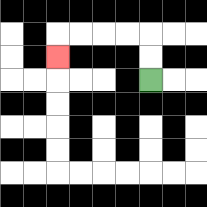{'start': '[6, 3]', 'end': '[2, 2]', 'path_directions': 'U,U,L,L,L,L,D', 'path_coordinates': '[[6, 3], [6, 2], [6, 1], [5, 1], [4, 1], [3, 1], [2, 1], [2, 2]]'}